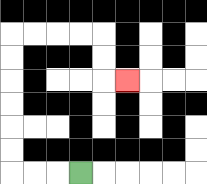{'start': '[3, 7]', 'end': '[5, 3]', 'path_directions': 'L,L,L,U,U,U,U,U,U,R,R,R,R,D,D,R', 'path_coordinates': '[[3, 7], [2, 7], [1, 7], [0, 7], [0, 6], [0, 5], [0, 4], [0, 3], [0, 2], [0, 1], [1, 1], [2, 1], [3, 1], [4, 1], [4, 2], [4, 3], [5, 3]]'}